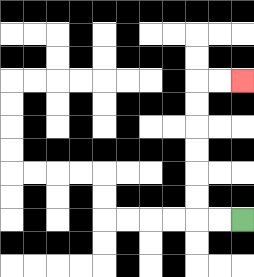{'start': '[10, 9]', 'end': '[10, 3]', 'path_directions': 'L,L,U,U,U,U,U,U,R,R', 'path_coordinates': '[[10, 9], [9, 9], [8, 9], [8, 8], [8, 7], [8, 6], [8, 5], [8, 4], [8, 3], [9, 3], [10, 3]]'}